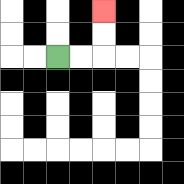{'start': '[2, 2]', 'end': '[4, 0]', 'path_directions': 'R,R,U,U', 'path_coordinates': '[[2, 2], [3, 2], [4, 2], [4, 1], [4, 0]]'}